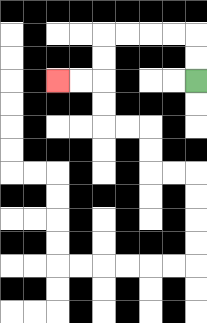{'start': '[8, 3]', 'end': '[2, 3]', 'path_directions': 'U,U,L,L,L,L,D,D,L,L', 'path_coordinates': '[[8, 3], [8, 2], [8, 1], [7, 1], [6, 1], [5, 1], [4, 1], [4, 2], [4, 3], [3, 3], [2, 3]]'}